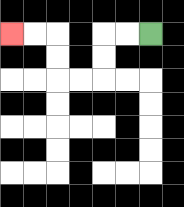{'start': '[6, 1]', 'end': '[0, 1]', 'path_directions': 'L,L,D,D,L,L,U,U,L,L', 'path_coordinates': '[[6, 1], [5, 1], [4, 1], [4, 2], [4, 3], [3, 3], [2, 3], [2, 2], [2, 1], [1, 1], [0, 1]]'}